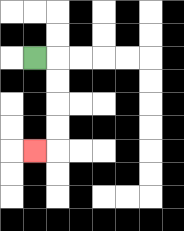{'start': '[1, 2]', 'end': '[1, 6]', 'path_directions': 'R,D,D,D,D,L', 'path_coordinates': '[[1, 2], [2, 2], [2, 3], [2, 4], [2, 5], [2, 6], [1, 6]]'}